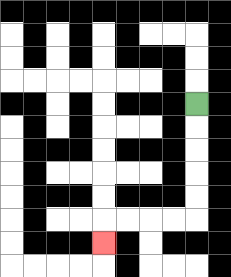{'start': '[8, 4]', 'end': '[4, 10]', 'path_directions': 'D,D,D,D,D,L,L,L,L,D', 'path_coordinates': '[[8, 4], [8, 5], [8, 6], [8, 7], [8, 8], [8, 9], [7, 9], [6, 9], [5, 9], [4, 9], [4, 10]]'}